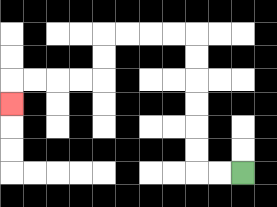{'start': '[10, 7]', 'end': '[0, 4]', 'path_directions': 'L,L,U,U,U,U,U,U,L,L,L,L,D,D,L,L,L,L,D', 'path_coordinates': '[[10, 7], [9, 7], [8, 7], [8, 6], [8, 5], [8, 4], [8, 3], [8, 2], [8, 1], [7, 1], [6, 1], [5, 1], [4, 1], [4, 2], [4, 3], [3, 3], [2, 3], [1, 3], [0, 3], [0, 4]]'}